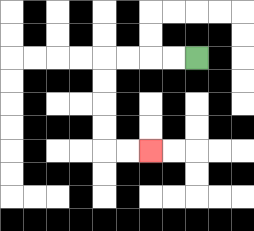{'start': '[8, 2]', 'end': '[6, 6]', 'path_directions': 'L,L,L,L,D,D,D,D,R,R', 'path_coordinates': '[[8, 2], [7, 2], [6, 2], [5, 2], [4, 2], [4, 3], [4, 4], [4, 5], [4, 6], [5, 6], [6, 6]]'}